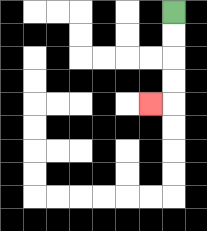{'start': '[7, 0]', 'end': '[6, 4]', 'path_directions': 'D,D,D,D,L', 'path_coordinates': '[[7, 0], [7, 1], [7, 2], [7, 3], [7, 4], [6, 4]]'}